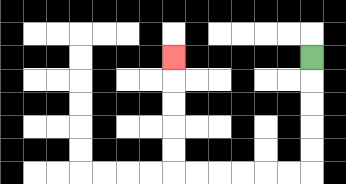{'start': '[13, 2]', 'end': '[7, 2]', 'path_directions': 'D,D,D,D,D,L,L,L,L,L,L,U,U,U,U,U', 'path_coordinates': '[[13, 2], [13, 3], [13, 4], [13, 5], [13, 6], [13, 7], [12, 7], [11, 7], [10, 7], [9, 7], [8, 7], [7, 7], [7, 6], [7, 5], [7, 4], [7, 3], [7, 2]]'}